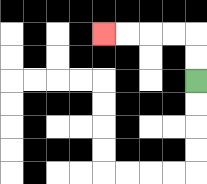{'start': '[8, 3]', 'end': '[4, 1]', 'path_directions': 'U,U,L,L,L,L', 'path_coordinates': '[[8, 3], [8, 2], [8, 1], [7, 1], [6, 1], [5, 1], [4, 1]]'}